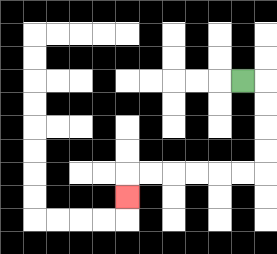{'start': '[10, 3]', 'end': '[5, 8]', 'path_directions': 'R,D,D,D,D,L,L,L,L,L,L,D', 'path_coordinates': '[[10, 3], [11, 3], [11, 4], [11, 5], [11, 6], [11, 7], [10, 7], [9, 7], [8, 7], [7, 7], [6, 7], [5, 7], [5, 8]]'}